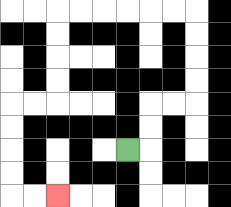{'start': '[5, 6]', 'end': '[2, 8]', 'path_directions': 'R,U,U,R,R,U,U,U,U,L,L,L,L,L,L,D,D,D,D,L,L,D,D,D,D,R,R', 'path_coordinates': '[[5, 6], [6, 6], [6, 5], [6, 4], [7, 4], [8, 4], [8, 3], [8, 2], [8, 1], [8, 0], [7, 0], [6, 0], [5, 0], [4, 0], [3, 0], [2, 0], [2, 1], [2, 2], [2, 3], [2, 4], [1, 4], [0, 4], [0, 5], [0, 6], [0, 7], [0, 8], [1, 8], [2, 8]]'}